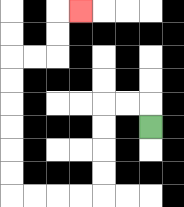{'start': '[6, 5]', 'end': '[3, 0]', 'path_directions': 'U,L,L,D,D,D,D,L,L,L,L,U,U,U,U,U,U,R,R,U,U,R', 'path_coordinates': '[[6, 5], [6, 4], [5, 4], [4, 4], [4, 5], [4, 6], [4, 7], [4, 8], [3, 8], [2, 8], [1, 8], [0, 8], [0, 7], [0, 6], [0, 5], [0, 4], [0, 3], [0, 2], [1, 2], [2, 2], [2, 1], [2, 0], [3, 0]]'}